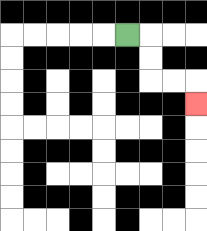{'start': '[5, 1]', 'end': '[8, 4]', 'path_directions': 'R,D,D,R,R,D', 'path_coordinates': '[[5, 1], [6, 1], [6, 2], [6, 3], [7, 3], [8, 3], [8, 4]]'}